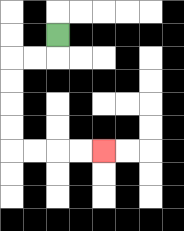{'start': '[2, 1]', 'end': '[4, 6]', 'path_directions': 'D,L,L,D,D,D,D,R,R,R,R', 'path_coordinates': '[[2, 1], [2, 2], [1, 2], [0, 2], [0, 3], [0, 4], [0, 5], [0, 6], [1, 6], [2, 6], [3, 6], [4, 6]]'}